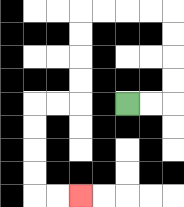{'start': '[5, 4]', 'end': '[3, 8]', 'path_directions': 'R,R,U,U,U,U,L,L,L,L,D,D,D,D,L,L,D,D,D,D,R,R', 'path_coordinates': '[[5, 4], [6, 4], [7, 4], [7, 3], [7, 2], [7, 1], [7, 0], [6, 0], [5, 0], [4, 0], [3, 0], [3, 1], [3, 2], [3, 3], [3, 4], [2, 4], [1, 4], [1, 5], [1, 6], [1, 7], [1, 8], [2, 8], [3, 8]]'}